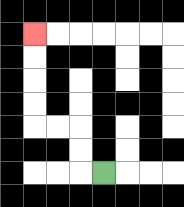{'start': '[4, 7]', 'end': '[1, 1]', 'path_directions': 'L,U,U,L,L,U,U,U,U', 'path_coordinates': '[[4, 7], [3, 7], [3, 6], [3, 5], [2, 5], [1, 5], [1, 4], [1, 3], [1, 2], [1, 1]]'}